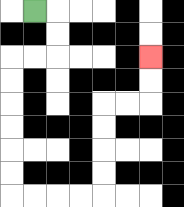{'start': '[1, 0]', 'end': '[6, 2]', 'path_directions': 'R,D,D,L,L,D,D,D,D,D,D,R,R,R,R,U,U,U,U,R,R,U,U', 'path_coordinates': '[[1, 0], [2, 0], [2, 1], [2, 2], [1, 2], [0, 2], [0, 3], [0, 4], [0, 5], [0, 6], [0, 7], [0, 8], [1, 8], [2, 8], [3, 8], [4, 8], [4, 7], [4, 6], [4, 5], [4, 4], [5, 4], [6, 4], [6, 3], [6, 2]]'}